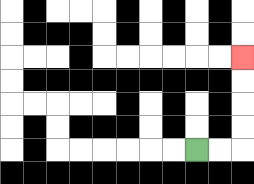{'start': '[8, 6]', 'end': '[10, 2]', 'path_directions': 'R,R,U,U,U,U', 'path_coordinates': '[[8, 6], [9, 6], [10, 6], [10, 5], [10, 4], [10, 3], [10, 2]]'}